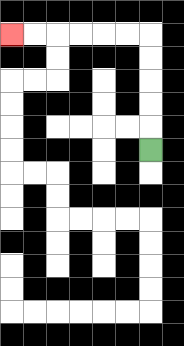{'start': '[6, 6]', 'end': '[0, 1]', 'path_directions': 'U,U,U,U,U,L,L,L,L,L,L', 'path_coordinates': '[[6, 6], [6, 5], [6, 4], [6, 3], [6, 2], [6, 1], [5, 1], [4, 1], [3, 1], [2, 1], [1, 1], [0, 1]]'}